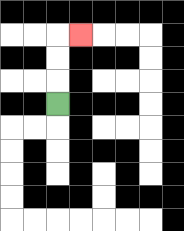{'start': '[2, 4]', 'end': '[3, 1]', 'path_directions': 'U,U,U,R', 'path_coordinates': '[[2, 4], [2, 3], [2, 2], [2, 1], [3, 1]]'}